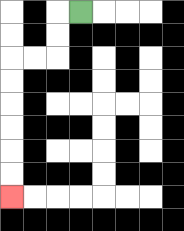{'start': '[3, 0]', 'end': '[0, 8]', 'path_directions': 'L,D,D,L,L,D,D,D,D,D,D', 'path_coordinates': '[[3, 0], [2, 0], [2, 1], [2, 2], [1, 2], [0, 2], [0, 3], [0, 4], [0, 5], [0, 6], [0, 7], [0, 8]]'}